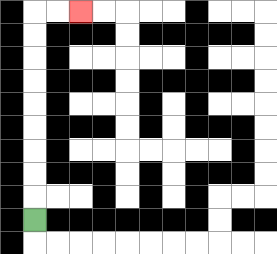{'start': '[1, 9]', 'end': '[3, 0]', 'path_directions': 'U,U,U,U,U,U,U,U,U,R,R', 'path_coordinates': '[[1, 9], [1, 8], [1, 7], [1, 6], [1, 5], [1, 4], [1, 3], [1, 2], [1, 1], [1, 0], [2, 0], [3, 0]]'}